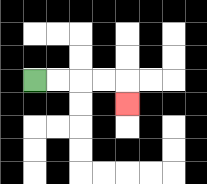{'start': '[1, 3]', 'end': '[5, 4]', 'path_directions': 'R,R,R,R,D', 'path_coordinates': '[[1, 3], [2, 3], [3, 3], [4, 3], [5, 3], [5, 4]]'}